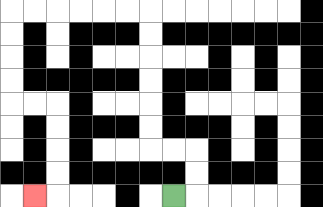{'start': '[7, 8]', 'end': '[1, 8]', 'path_directions': 'R,U,U,L,L,U,U,U,U,U,U,L,L,L,L,L,L,D,D,D,D,R,R,D,D,D,D,L', 'path_coordinates': '[[7, 8], [8, 8], [8, 7], [8, 6], [7, 6], [6, 6], [6, 5], [6, 4], [6, 3], [6, 2], [6, 1], [6, 0], [5, 0], [4, 0], [3, 0], [2, 0], [1, 0], [0, 0], [0, 1], [0, 2], [0, 3], [0, 4], [1, 4], [2, 4], [2, 5], [2, 6], [2, 7], [2, 8], [1, 8]]'}